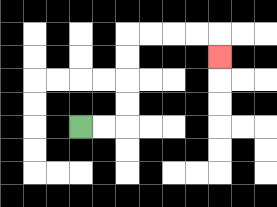{'start': '[3, 5]', 'end': '[9, 2]', 'path_directions': 'R,R,U,U,U,U,R,R,R,R,D', 'path_coordinates': '[[3, 5], [4, 5], [5, 5], [5, 4], [5, 3], [5, 2], [5, 1], [6, 1], [7, 1], [8, 1], [9, 1], [9, 2]]'}